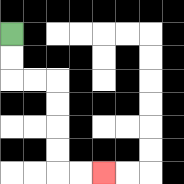{'start': '[0, 1]', 'end': '[4, 7]', 'path_directions': 'D,D,R,R,D,D,D,D,R,R', 'path_coordinates': '[[0, 1], [0, 2], [0, 3], [1, 3], [2, 3], [2, 4], [2, 5], [2, 6], [2, 7], [3, 7], [4, 7]]'}